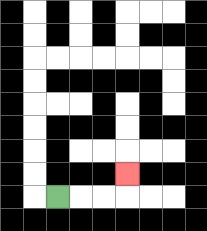{'start': '[2, 8]', 'end': '[5, 7]', 'path_directions': 'R,R,R,U', 'path_coordinates': '[[2, 8], [3, 8], [4, 8], [5, 8], [5, 7]]'}